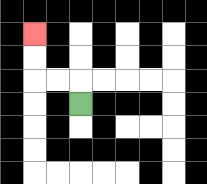{'start': '[3, 4]', 'end': '[1, 1]', 'path_directions': 'U,L,L,U,U', 'path_coordinates': '[[3, 4], [3, 3], [2, 3], [1, 3], [1, 2], [1, 1]]'}